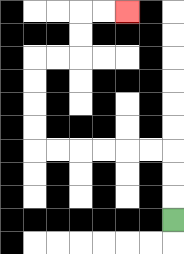{'start': '[7, 9]', 'end': '[5, 0]', 'path_directions': 'U,U,U,L,L,L,L,L,L,U,U,U,U,R,R,U,U,R,R', 'path_coordinates': '[[7, 9], [7, 8], [7, 7], [7, 6], [6, 6], [5, 6], [4, 6], [3, 6], [2, 6], [1, 6], [1, 5], [1, 4], [1, 3], [1, 2], [2, 2], [3, 2], [3, 1], [3, 0], [4, 0], [5, 0]]'}